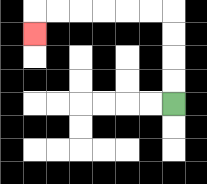{'start': '[7, 4]', 'end': '[1, 1]', 'path_directions': 'U,U,U,U,L,L,L,L,L,L,D', 'path_coordinates': '[[7, 4], [7, 3], [7, 2], [7, 1], [7, 0], [6, 0], [5, 0], [4, 0], [3, 0], [2, 0], [1, 0], [1, 1]]'}